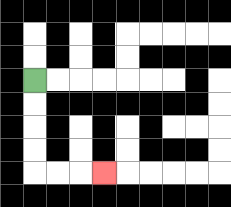{'start': '[1, 3]', 'end': '[4, 7]', 'path_directions': 'D,D,D,D,R,R,R', 'path_coordinates': '[[1, 3], [1, 4], [1, 5], [1, 6], [1, 7], [2, 7], [3, 7], [4, 7]]'}